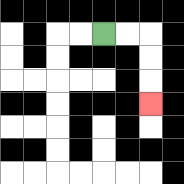{'start': '[4, 1]', 'end': '[6, 4]', 'path_directions': 'R,R,D,D,D', 'path_coordinates': '[[4, 1], [5, 1], [6, 1], [6, 2], [6, 3], [6, 4]]'}